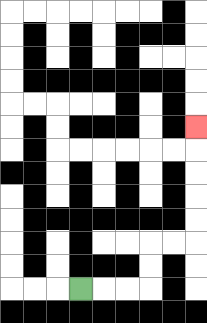{'start': '[3, 12]', 'end': '[8, 5]', 'path_directions': 'R,R,R,U,U,R,R,U,U,U,U,U', 'path_coordinates': '[[3, 12], [4, 12], [5, 12], [6, 12], [6, 11], [6, 10], [7, 10], [8, 10], [8, 9], [8, 8], [8, 7], [8, 6], [8, 5]]'}